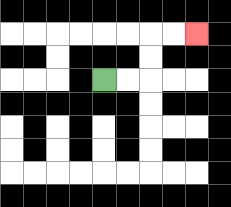{'start': '[4, 3]', 'end': '[8, 1]', 'path_directions': 'R,R,U,U,R,R', 'path_coordinates': '[[4, 3], [5, 3], [6, 3], [6, 2], [6, 1], [7, 1], [8, 1]]'}